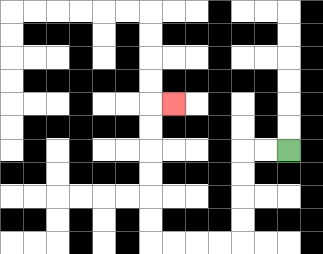{'start': '[12, 6]', 'end': '[7, 4]', 'path_directions': 'L,L,D,D,D,D,L,L,L,L,U,U,U,U,U,U,R', 'path_coordinates': '[[12, 6], [11, 6], [10, 6], [10, 7], [10, 8], [10, 9], [10, 10], [9, 10], [8, 10], [7, 10], [6, 10], [6, 9], [6, 8], [6, 7], [6, 6], [6, 5], [6, 4], [7, 4]]'}